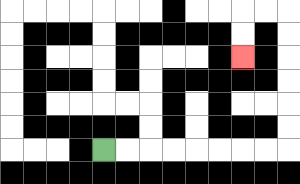{'start': '[4, 6]', 'end': '[10, 2]', 'path_directions': 'R,R,R,R,R,R,R,R,U,U,U,U,U,U,L,L,D,D', 'path_coordinates': '[[4, 6], [5, 6], [6, 6], [7, 6], [8, 6], [9, 6], [10, 6], [11, 6], [12, 6], [12, 5], [12, 4], [12, 3], [12, 2], [12, 1], [12, 0], [11, 0], [10, 0], [10, 1], [10, 2]]'}